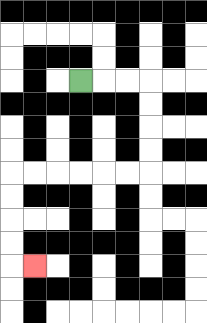{'start': '[3, 3]', 'end': '[1, 11]', 'path_directions': 'R,R,R,D,D,D,D,L,L,L,L,L,L,D,D,D,D,R', 'path_coordinates': '[[3, 3], [4, 3], [5, 3], [6, 3], [6, 4], [6, 5], [6, 6], [6, 7], [5, 7], [4, 7], [3, 7], [2, 7], [1, 7], [0, 7], [0, 8], [0, 9], [0, 10], [0, 11], [1, 11]]'}